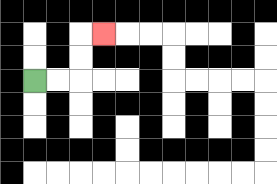{'start': '[1, 3]', 'end': '[4, 1]', 'path_directions': 'R,R,U,U,R', 'path_coordinates': '[[1, 3], [2, 3], [3, 3], [3, 2], [3, 1], [4, 1]]'}